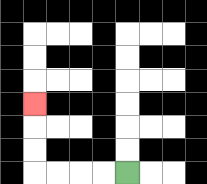{'start': '[5, 7]', 'end': '[1, 4]', 'path_directions': 'L,L,L,L,U,U,U', 'path_coordinates': '[[5, 7], [4, 7], [3, 7], [2, 7], [1, 7], [1, 6], [1, 5], [1, 4]]'}